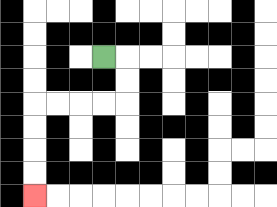{'start': '[4, 2]', 'end': '[1, 8]', 'path_directions': 'R,D,D,L,L,L,L,D,D,D,D', 'path_coordinates': '[[4, 2], [5, 2], [5, 3], [5, 4], [4, 4], [3, 4], [2, 4], [1, 4], [1, 5], [1, 6], [1, 7], [1, 8]]'}